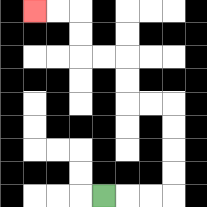{'start': '[4, 8]', 'end': '[1, 0]', 'path_directions': 'R,R,R,U,U,U,U,L,L,U,U,L,L,U,U,L,L', 'path_coordinates': '[[4, 8], [5, 8], [6, 8], [7, 8], [7, 7], [7, 6], [7, 5], [7, 4], [6, 4], [5, 4], [5, 3], [5, 2], [4, 2], [3, 2], [3, 1], [3, 0], [2, 0], [1, 0]]'}